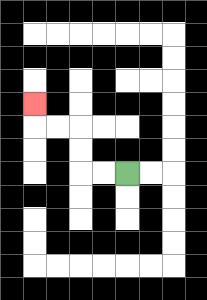{'start': '[5, 7]', 'end': '[1, 4]', 'path_directions': 'L,L,U,U,L,L,U', 'path_coordinates': '[[5, 7], [4, 7], [3, 7], [3, 6], [3, 5], [2, 5], [1, 5], [1, 4]]'}